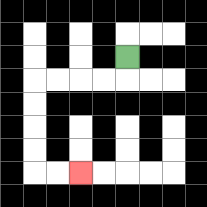{'start': '[5, 2]', 'end': '[3, 7]', 'path_directions': 'D,L,L,L,L,D,D,D,D,R,R', 'path_coordinates': '[[5, 2], [5, 3], [4, 3], [3, 3], [2, 3], [1, 3], [1, 4], [1, 5], [1, 6], [1, 7], [2, 7], [3, 7]]'}